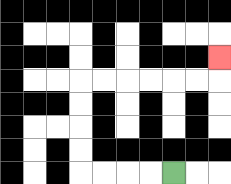{'start': '[7, 7]', 'end': '[9, 2]', 'path_directions': 'L,L,L,L,U,U,U,U,R,R,R,R,R,R,U', 'path_coordinates': '[[7, 7], [6, 7], [5, 7], [4, 7], [3, 7], [3, 6], [3, 5], [3, 4], [3, 3], [4, 3], [5, 3], [6, 3], [7, 3], [8, 3], [9, 3], [9, 2]]'}